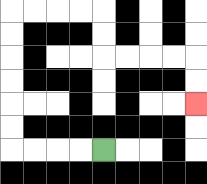{'start': '[4, 6]', 'end': '[8, 4]', 'path_directions': 'L,L,L,L,U,U,U,U,U,U,R,R,R,R,D,D,R,R,R,R,D,D', 'path_coordinates': '[[4, 6], [3, 6], [2, 6], [1, 6], [0, 6], [0, 5], [0, 4], [0, 3], [0, 2], [0, 1], [0, 0], [1, 0], [2, 0], [3, 0], [4, 0], [4, 1], [4, 2], [5, 2], [6, 2], [7, 2], [8, 2], [8, 3], [8, 4]]'}